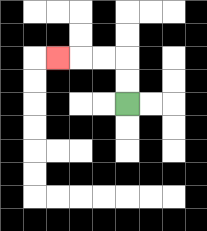{'start': '[5, 4]', 'end': '[2, 2]', 'path_directions': 'U,U,L,L,L', 'path_coordinates': '[[5, 4], [5, 3], [5, 2], [4, 2], [3, 2], [2, 2]]'}